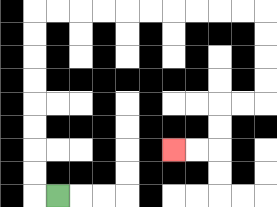{'start': '[2, 8]', 'end': '[7, 6]', 'path_directions': 'L,U,U,U,U,U,U,U,U,R,R,R,R,R,R,R,R,R,R,D,D,D,D,L,L,D,D,L,L', 'path_coordinates': '[[2, 8], [1, 8], [1, 7], [1, 6], [1, 5], [1, 4], [1, 3], [1, 2], [1, 1], [1, 0], [2, 0], [3, 0], [4, 0], [5, 0], [6, 0], [7, 0], [8, 0], [9, 0], [10, 0], [11, 0], [11, 1], [11, 2], [11, 3], [11, 4], [10, 4], [9, 4], [9, 5], [9, 6], [8, 6], [7, 6]]'}